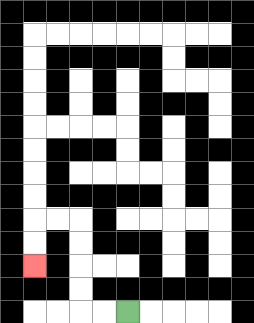{'start': '[5, 13]', 'end': '[1, 11]', 'path_directions': 'L,L,U,U,U,U,L,L,D,D', 'path_coordinates': '[[5, 13], [4, 13], [3, 13], [3, 12], [3, 11], [3, 10], [3, 9], [2, 9], [1, 9], [1, 10], [1, 11]]'}